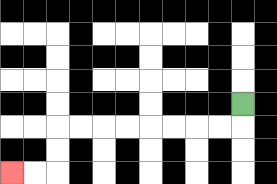{'start': '[10, 4]', 'end': '[0, 7]', 'path_directions': 'D,L,L,L,L,L,L,L,L,D,D,L,L', 'path_coordinates': '[[10, 4], [10, 5], [9, 5], [8, 5], [7, 5], [6, 5], [5, 5], [4, 5], [3, 5], [2, 5], [2, 6], [2, 7], [1, 7], [0, 7]]'}